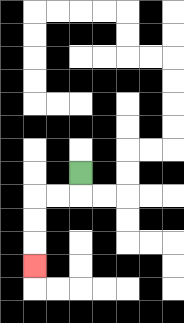{'start': '[3, 7]', 'end': '[1, 11]', 'path_directions': 'D,L,L,D,D,D', 'path_coordinates': '[[3, 7], [3, 8], [2, 8], [1, 8], [1, 9], [1, 10], [1, 11]]'}